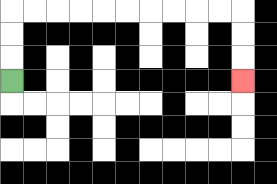{'start': '[0, 3]', 'end': '[10, 3]', 'path_directions': 'U,U,U,R,R,R,R,R,R,R,R,R,R,D,D,D', 'path_coordinates': '[[0, 3], [0, 2], [0, 1], [0, 0], [1, 0], [2, 0], [3, 0], [4, 0], [5, 0], [6, 0], [7, 0], [8, 0], [9, 0], [10, 0], [10, 1], [10, 2], [10, 3]]'}